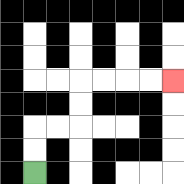{'start': '[1, 7]', 'end': '[7, 3]', 'path_directions': 'U,U,R,R,U,U,R,R,R,R', 'path_coordinates': '[[1, 7], [1, 6], [1, 5], [2, 5], [3, 5], [3, 4], [3, 3], [4, 3], [5, 3], [6, 3], [7, 3]]'}